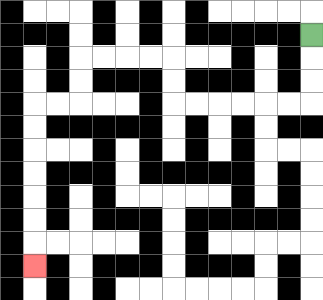{'start': '[13, 1]', 'end': '[1, 11]', 'path_directions': 'D,D,D,L,L,L,L,L,L,U,U,L,L,L,L,D,D,L,L,D,D,D,D,D,D,D', 'path_coordinates': '[[13, 1], [13, 2], [13, 3], [13, 4], [12, 4], [11, 4], [10, 4], [9, 4], [8, 4], [7, 4], [7, 3], [7, 2], [6, 2], [5, 2], [4, 2], [3, 2], [3, 3], [3, 4], [2, 4], [1, 4], [1, 5], [1, 6], [1, 7], [1, 8], [1, 9], [1, 10], [1, 11]]'}